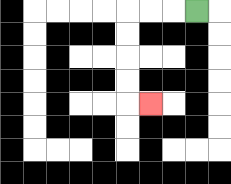{'start': '[8, 0]', 'end': '[6, 4]', 'path_directions': 'L,L,L,D,D,D,D,R', 'path_coordinates': '[[8, 0], [7, 0], [6, 0], [5, 0], [5, 1], [5, 2], [5, 3], [5, 4], [6, 4]]'}